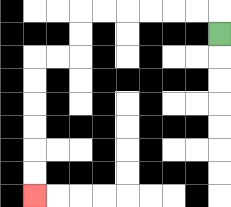{'start': '[9, 1]', 'end': '[1, 8]', 'path_directions': 'U,L,L,L,L,L,L,D,D,L,L,D,D,D,D,D,D', 'path_coordinates': '[[9, 1], [9, 0], [8, 0], [7, 0], [6, 0], [5, 0], [4, 0], [3, 0], [3, 1], [3, 2], [2, 2], [1, 2], [1, 3], [1, 4], [1, 5], [1, 6], [1, 7], [1, 8]]'}